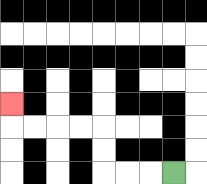{'start': '[7, 7]', 'end': '[0, 4]', 'path_directions': 'L,L,L,U,U,L,L,L,L,U', 'path_coordinates': '[[7, 7], [6, 7], [5, 7], [4, 7], [4, 6], [4, 5], [3, 5], [2, 5], [1, 5], [0, 5], [0, 4]]'}